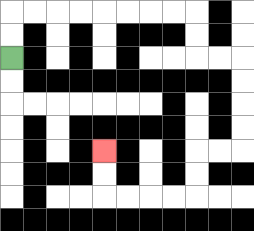{'start': '[0, 2]', 'end': '[4, 6]', 'path_directions': 'U,U,R,R,R,R,R,R,R,R,D,D,R,R,D,D,D,D,L,L,D,D,L,L,L,L,U,U', 'path_coordinates': '[[0, 2], [0, 1], [0, 0], [1, 0], [2, 0], [3, 0], [4, 0], [5, 0], [6, 0], [7, 0], [8, 0], [8, 1], [8, 2], [9, 2], [10, 2], [10, 3], [10, 4], [10, 5], [10, 6], [9, 6], [8, 6], [8, 7], [8, 8], [7, 8], [6, 8], [5, 8], [4, 8], [4, 7], [4, 6]]'}